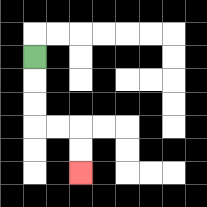{'start': '[1, 2]', 'end': '[3, 7]', 'path_directions': 'D,D,D,R,R,D,D', 'path_coordinates': '[[1, 2], [1, 3], [1, 4], [1, 5], [2, 5], [3, 5], [3, 6], [3, 7]]'}